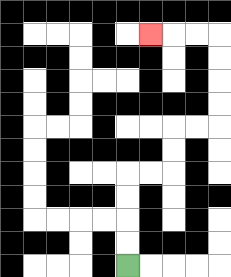{'start': '[5, 11]', 'end': '[6, 1]', 'path_directions': 'U,U,U,U,R,R,U,U,R,R,U,U,U,U,L,L,L', 'path_coordinates': '[[5, 11], [5, 10], [5, 9], [5, 8], [5, 7], [6, 7], [7, 7], [7, 6], [7, 5], [8, 5], [9, 5], [9, 4], [9, 3], [9, 2], [9, 1], [8, 1], [7, 1], [6, 1]]'}